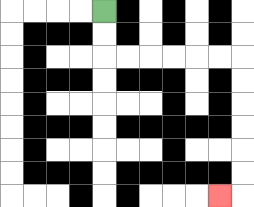{'start': '[4, 0]', 'end': '[9, 8]', 'path_directions': 'D,D,R,R,R,R,R,R,D,D,D,D,D,D,L', 'path_coordinates': '[[4, 0], [4, 1], [4, 2], [5, 2], [6, 2], [7, 2], [8, 2], [9, 2], [10, 2], [10, 3], [10, 4], [10, 5], [10, 6], [10, 7], [10, 8], [9, 8]]'}